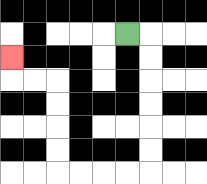{'start': '[5, 1]', 'end': '[0, 2]', 'path_directions': 'R,D,D,D,D,D,D,L,L,L,L,U,U,U,U,L,L,U', 'path_coordinates': '[[5, 1], [6, 1], [6, 2], [6, 3], [6, 4], [6, 5], [6, 6], [6, 7], [5, 7], [4, 7], [3, 7], [2, 7], [2, 6], [2, 5], [2, 4], [2, 3], [1, 3], [0, 3], [0, 2]]'}